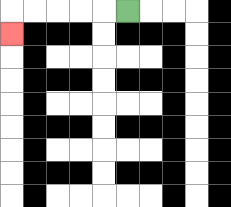{'start': '[5, 0]', 'end': '[0, 1]', 'path_directions': 'L,L,L,L,L,D', 'path_coordinates': '[[5, 0], [4, 0], [3, 0], [2, 0], [1, 0], [0, 0], [0, 1]]'}